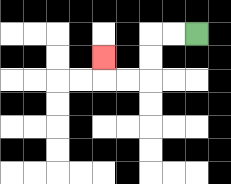{'start': '[8, 1]', 'end': '[4, 2]', 'path_directions': 'L,L,D,D,L,L,U', 'path_coordinates': '[[8, 1], [7, 1], [6, 1], [6, 2], [6, 3], [5, 3], [4, 3], [4, 2]]'}